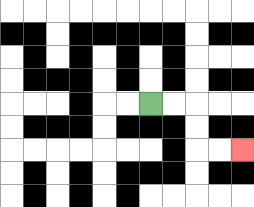{'start': '[6, 4]', 'end': '[10, 6]', 'path_directions': 'R,R,D,D,R,R', 'path_coordinates': '[[6, 4], [7, 4], [8, 4], [8, 5], [8, 6], [9, 6], [10, 6]]'}